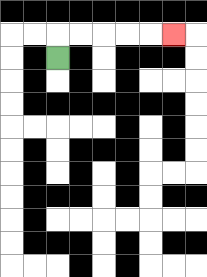{'start': '[2, 2]', 'end': '[7, 1]', 'path_directions': 'U,R,R,R,R,R', 'path_coordinates': '[[2, 2], [2, 1], [3, 1], [4, 1], [5, 1], [6, 1], [7, 1]]'}